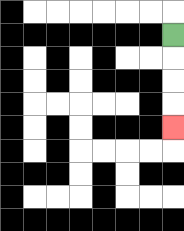{'start': '[7, 1]', 'end': '[7, 5]', 'path_directions': 'D,D,D,D', 'path_coordinates': '[[7, 1], [7, 2], [7, 3], [7, 4], [7, 5]]'}